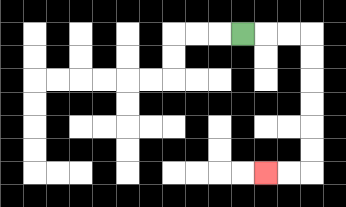{'start': '[10, 1]', 'end': '[11, 7]', 'path_directions': 'R,R,R,D,D,D,D,D,D,L,L', 'path_coordinates': '[[10, 1], [11, 1], [12, 1], [13, 1], [13, 2], [13, 3], [13, 4], [13, 5], [13, 6], [13, 7], [12, 7], [11, 7]]'}